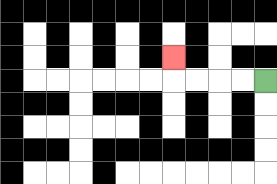{'start': '[11, 3]', 'end': '[7, 2]', 'path_directions': 'L,L,L,L,U', 'path_coordinates': '[[11, 3], [10, 3], [9, 3], [8, 3], [7, 3], [7, 2]]'}